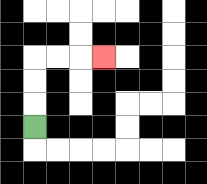{'start': '[1, 5]', 'end': '[4, 2]', 'path_directions': 'U,U,U,R,R,R', 'path_coordinates': '[[1, 5], [1, 4], [1, 3], [1, 2], [2, 2], [3, 2], [4, 2]]'}